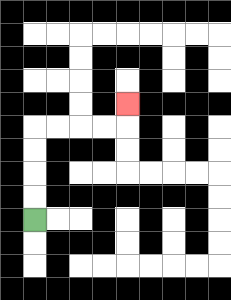{'start': '[1, 9]', 'end': '[5, 4]', 'path_directions': 'U,U,U,U,R,R,R,R,U', 'path_coordinates': '[[1, 9], [1, 8], [1, 7], [1, 6], [1, 5], [2, 5], [3, 5], [4, 5], [5, 5], [5, 4]]'}